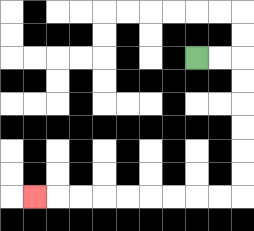{'start': '[8, 2]', 'end': '[1, 8]', 'path_directions': 'R,R,D,D,D,D,D,D,L,L,L,L,L,L,L,L,L', 'path_coordinates': '[[8, 2], [9, 2], [10, 2], [10, 3], [10, 4], [10, 5], [10, 6], [10, 7], [10, 8], [9, 8], [8, 8], [7, 8], [6, 8], [5, 8], [4, 8], [3, 8], [2, 8], [1, 8]]'}